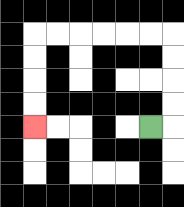{'start': '[6, 5]', 'end': '[1, 5]', 'path_directions': 'R,U,U,U,U,L,L,L,L,L,L,D,D,D,D', 'path_coordinates': '[[6, 5], [7, 5], [7, 4], [7, 3], [7, 2], [7, 1], [6, 1], [5, 1], [4, 1], [3, 1], [2, 1], [1, 1], [1, 2], [1, 3], [1, 4], [1, 5]]'}